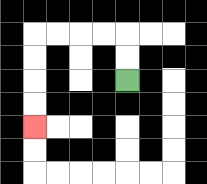{'start': '[5, 3]', 'end': '[1, 5]', 'path_directions': 'U,U,L,L,L,L,D,D,D,D', 'path_coordinates': '[[5, 3], [5, 2], [5, 1], [4, 1], [3, 1], [2, 1], [1, 1], [1, 2], [1, 3], [1, 4], [1, 5]]'}